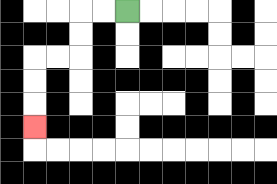{'start': '[5, 0]', 'end': '[1, 5]', 'path_directions': 'L,L,D,D,L,L,D,D,D', 'path_coordinates': '[[5, 0], [4, 0], [3, 0], [3, 1], [3, 2], [2, 2], [1, 2], [1, 3], [1, 4], [1, 5]]'}